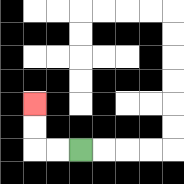{'start': '[3, 6]', 'end': '[1, 4]', 'path_directions': 'L,L,U,U', 'path_coordinates': '[[3, 6], [2, 6], [1, 6], [1, 5], [1, 4]]'}